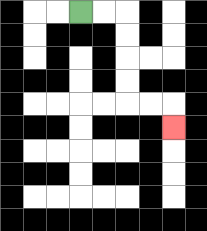{'start': '[3, 0]', 'end': '[7, 5]', 'path_directions': 'R,R,D,D,D,D,R,R,D', 'path_coordinates': '[[3, 0], [4, 0], [5, 0], [5, 1], [5, 2], [5, 3], [5, 4], [6, 4], [7, 4], [7, 5]]'}